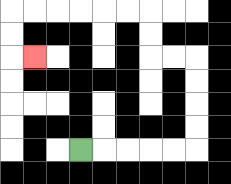{'start': '[3, 6]', 'end': '[1, 2]', 'path_directions': 'R,R,R,R,R,U,U,U,U,L,L,U,U,L,L,L,L,L,L,D,D,R', 'path_coordinates': '[[3, 6], [4, 6], [5, 6], [6, 6], [7, 6], [8, 6], [8, 5], [8, 4], [8, 3], [8, 2], [7, 2], [6, 2], [6, 1], [6, 0], [5, 0], [4, 0], [3, 0], [2, 0], [1, 0], [0, 0], [0, 1], [0, 2], [1, 2]]'}